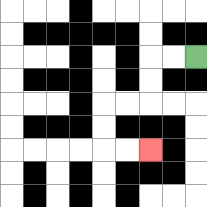{'start': '[8, 2]', 'end': '[6, 6]', 'path_directions': 'L,L,D,D,L,L,D,D,R,R', 'path_coordinates': '[[8, 2], [7, 2], [6, 2], [6, 3], [6, 4], [5, 4], [4, 4], [4, 5], [4, 6], [5, 6], [6, 6]]'}